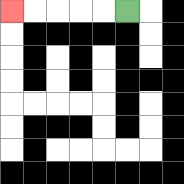{'start': '[5, 0]', 'end': '[0, 0]', 'path_directions': 'L,L,L,L,L', 'path_coordinates': '[[5, 0], [4, 0], [3, 0], [2, 0], [1, 0], [0, 0]]'}